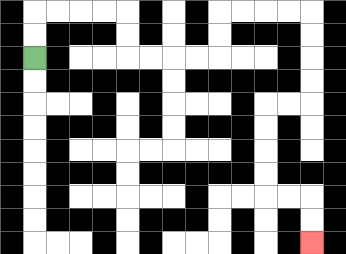{'start': '[1, 2]', 'end': '[13, 10]', 'path_directions': 'U,U,R,R,R,R,D,D,R,R,R,R,U,U,R,R,R,R,D,D,D,D,L,L,D,D,D,D,R,R,D,D', 'path_coordinates': '[[1, 2], [1, 1], [1, 0], [2, 0], [3, 0], [4, 0], [5, 0], [5, 1], [5, 2], [6, 2], [7, 2], [8, 2], [9, 2], [9, 1], [9, 0], [10, 0], [11, 0], [12, 0], [13, 0], [13, 1], [13, 2], [13, 3], [13, 4], [12, 4], [11, 4], [11, 5], [11, 6], [11, 7], [11, 8], [12, 8], [13, 8], [13, 9], [13, 10]]'}